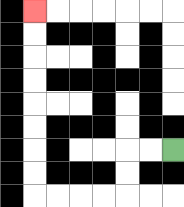{'start': '[7, 6]', 'end': '[1, 0]', 'path_directions': 'L,L,D,D,L,L,L,L,U,U,U,U,U,U,U,U', 'path_coordinates': '[[7, 6], [6, 6], [5, 6], [5, 7], [5, 8], [4, 8], [3, 8], [2, 8], [1, 8], [1, 7], [1, 6], [1, 5], [1, 4], [1, 3], [1, 2], [1, 1], [1, 0]]'}